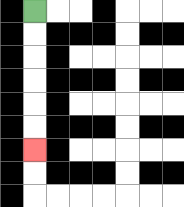{'start': '[1, 0]', 'end': '[1, 6]', 'path_directions': 'D,D,D,D,D,D', 'path_coordinates': '[[1, 0], [1, 1], [1, 2], [1, 3], [1, 4], [1, 5], [1, 6]]'}